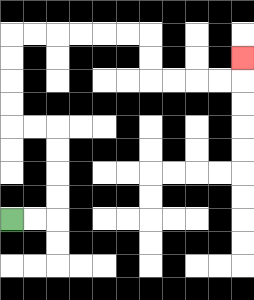{'start': '[0, 9]', 'end': '[10, 2]', 'path_directions': 'R,R,U,U,U,U,L,L,U,U,U,U,R,R,R,R,R,R,D,D,R,R,R,R,U', 'path_coordinates': '[[0, 9], [1, 9], [2, 9], [2, 8], [2, 7], [2, 6], [2, 5], [1, 5], [0, 5], [0, 4], [0, 3], [0, 2], [0, 1], [1, 1], [2, 1], [3, 1], [4, 1], [5, 1], [6, 1], [6, 2], [6, 3], [7, 3], [8, 3], [9, 3], [10, 3], [10, 2]]'}